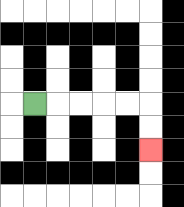{'start': '[1, 4]', 'end': '[6, 6]', 'path_directions': 'R,R,R,R,R,D,D', 'path_coordinates': '[[1, 4], [2, 4], [3, 4], [4, 4], [5, 4], [6, 4], [6, 5], [6, 6]]'}